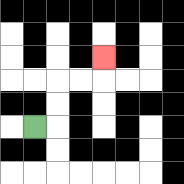{'start': '[1, 5]', 'end': '[4, 2]', 'path_directions': 'R,U,U,R,R,U', 'path_coordinates': '[[1, 5], [2, 5], [2, 4], [2, 3], [3, 3], [4, 3], [4, 2]]'}